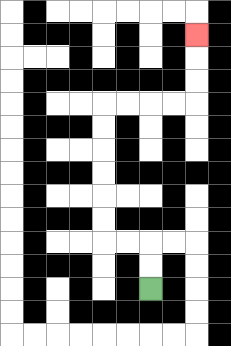{'start': '[6, 12]', 'end': '[8, 1]', 'path_directions': 'U,U,L,L,U,U,U,U,U,U,R,R,R,R,U,U,U', 'path_coordinates': '[[6, 12], [6, 11], [6, 10], [5, 10], [4, 10], [4, 9], [4, 8], [4, 7], [4, 6], [4, 5], [4, 4], [5, 4], [6, 4], [7, 4], [8, 4], [8, 3], [8, 2], [8, 1]]'}